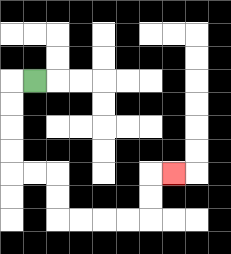{'start': '[1, 3]', 'end': '[7, 7]', 'path_directions': 'L,D,D,D,D,R,R,D,D,R,R,R,R,U,U,R', 'path_coordinates': '[[1, 3], [0, 3], [0, 4], [0, 5], [0, 6], [0, 7], [1, 7], [2, 7], [2, 8], [2, 9], [3, 9], [4, 9], [5, 9], [6, 9], [6, 8], [6, 7], [7, 7]]'}